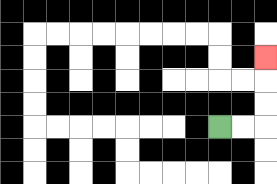{'start': '[9, 5]', 'end': '[11, 2]', 'path_directions': 'R,R,U,U,U', 'path_coordinates': '[[9, 5], [10, 5], [11, 5], [11, 4], [11, 3], [11, 2]]'}